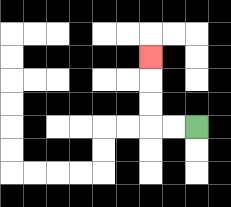{'start': '[8, 5]', 'end': '[6, 2]', 'path_directions': 'L,L,U,U,U', 'path_coordinates': '[[8, 5], [7, 5], [6, 5], [6, 4], [6, 3], [6, 2]]'}